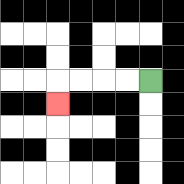{'start': '[6, 3]', 'end': '[2, 4]', 'path_directions': 'L,L,L,L,D', 'path_coordinates': '[[6, 3], [5, 3], [4, 3], [3, 3], [2, 3], [2, 4]]'}